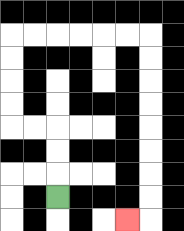{'start': '[2, 8]', 'end': '[5, 9]', 'path_directions': 'U,U,U,L,L,U,U,U,U,R,R,R,R,R,R,D,D,D,D,D,D,D,D,L', 'path_coordinates': '[[2, 8], [2, 7], [2, 6], [2, 5], [1, 5], [0, 5], [0, 4], [0, 3], [0, 2], [0, 1], [1, 1], [2, 1], [3, 1], [4, 1], [5, 1], [6, 1], [6, 2], [6, 3], [6, 4], [6, 5], [6, 6], [6, 7], [6, 8], [6, 9], [5, 9]]'}